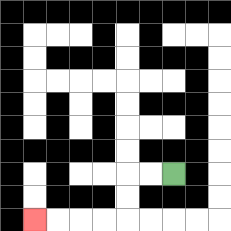{'start': '[7, 7]', 'end': '[1, 9]', 'path_directions': 'L,L,D,D,L,L,L,L', 'path_coordinates': '[[7, 7], [6, 7], [5, 7], [5, 8], [5, 9], [4, 9], [3, 9], [2, 9], [1, 9]]'}